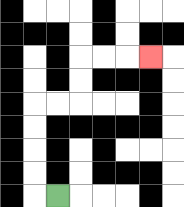{'start': '[2, 8]', 'end': '[6, 2]', 'path_directions': 'L,U,U,U,U,R,R,U,U,R,R,R', 'path_coordinates': '[[2, 8], [1, 8], [1, 7], [1, 6], [1, 5], [1, 4], [2, 4], [3, 4], [3, 3], [3, 2], [4, 2], [5, 2], [6, 2]]'}